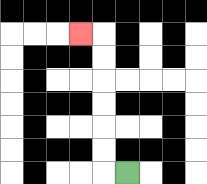{'start': '[5, 7]', 'end': '[3, 1]', 'path_directions': 'L,U,U,U,U,U,U,L', 'path_coordinates': '[[5, 7], [4, 7], [4, 6], [4, 5], [4, 4], [4, 3], [4, 2], [4, 1], [3, 1]]'}